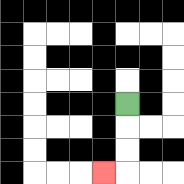{'start': '[5, 4]', 'end': '[4, 7]', 'path_directions': 'D,D,D,L', 'path_coordinates': '[[5, 4], [5, 5], [5, 6], [5, 7], [4, 7]]'}